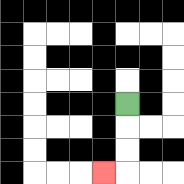{'start': '[5, 4]', 'end': '[4, 7]', 'path_directions': 'D,D,D,L', 'path_coordinates': '[[5, 4], [5, 5], [5, 6], [5, 7], [4, 7]]'}